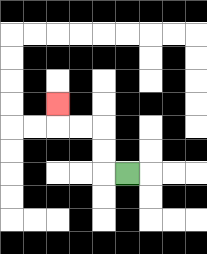{'start': '[5, 7]', 'end': '[2, 4]', 'path_directions': 'L,U,U,L,L,U', 'path_coordinates': '[[5, 7], [4, 7], [4, 6], [4, 5], [3, 5], [2, 5], [2, 4]]'}